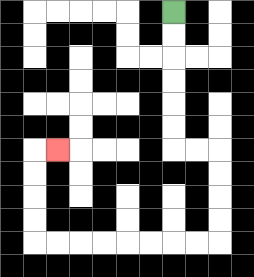{'start': '[7, 0]', 'end': '[2, 6]', 'path_directions': 'D,D,D,D,D,D,R,R,D,D,D,D,L,L,L,L,L,L,L,L,U,U,U,U,R', 'path_coordinates': '[[7, 0], [7, 1], [7, 2], [7, 3], [7, 4], [7, 5], [7, 6], [8, 6], [9, 6], [9, 7], [9, 8], [9, 9], [9, 10], [8, 10], [7, 10], [6, 10], [5, 10], [4, 10], [3, 10], [2, 10], [1, 10], [1, 9], [1, 8], [1, 7], [1, 6], [2, 6]]'}